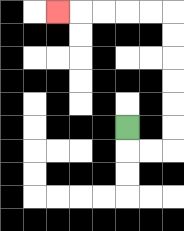{'start': '[5, 5]', 'end': '[2, 0]', 'path_directions': 'D,R,R,U,U,U,U,U,U,L,L,L,L,L', 'path_coordinates': '[[5, 5], [5, 6], [6, 6], [7, 6], [7, 5], [7, 4], [7, 3], [7, 2], [7, 1], [7, 0], [6, 0], [5, 0], [4, 0], [3, 0], [2, 0]]'}